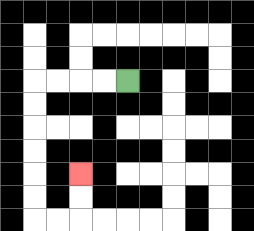{'start': '[5, 3]', 'end': '[3, 7]', 'path_directions': 'L,L,L,L,D,D,D,D,D,D,R,R,U,U', 'path_coordinates': '[[5, 3], [4, 3], [3, 3], [2, 3], [1, 3], [1, 4], [1, 5], [1, 6], [1, 7], [1, 8], [1, 9], [2, 9], [3, 9], [3, 8], [3, 7]]'}